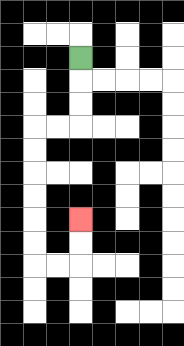{'start': '[3, 2]', 'end': '[3, 9]', 'path_directions': 'D,D,D,L,L,D,D,D,D,D,D,R,R,U,U', 'path_coordinates': '[[3, 2], [3, 3], [3, 4], [3, 5], [2, 5], [1, 5], [1, 6], [1, 7], [1, 8], [1, 9], [1, 10], [1, 11], [2, 11], [3, 11], [3, 10], [3, 9]]'}